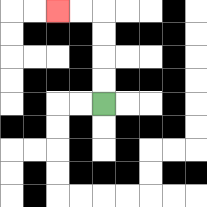{'start': '[4, 4]', 'end': '[2, 0]', 'path_directions': 'U,U,U,U,L,L', 'path_coordinates': '[[4, 4], [4, 3], [4, 2], [4, 1], [4, 0], [3, 0], [2, 0]]'}